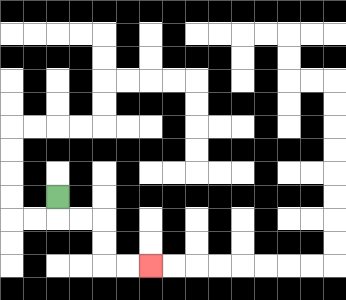{'start': '[2, 8]', 'end': '[6, 11]', 'path_directions': 'D,R,R,D,D,R,R', 'path_coordinates': '[[2, 8], [2, 9], [3, 9], [4, 9], [4, 10], [4, 11], [5, 11], [6, 11]]'}